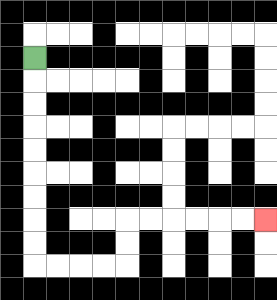{'start': '[1, 2]', 'end': '[11, 9]', 'path_directions': 'D,D,D,D,D,D,D,D,D,R,R,R,R,U,U,R,R,R,R,R,R', 'path_coordinates': '[[1, 2], [1, 3], [1, 4], [1, 5], [1, 6], [1, 7], [1, 8], [1, 9], [1, 10], [1, 11], [2, 11], [3, 11], [4, 11], [5, 11], [5, 10], [5, 9], [6, 9], [7, 9], [8, 9], [9, 9], [10, 9], [11, 9]]'}